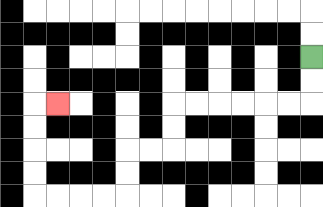{'start': '[13, 2]', 'end': '[2, 4]', 'path_directions': 'D,D,L,L,L,L,L,L,D,D,L,L,D,D,L,L,L,L,U,U,U,U,R', 'path_coordinates': '[[13, 2], [13, 3], [13, 4], [12, 4], [11, 4], [10, 4], [9, 4], [8, 4], [7, 4], [7, 5], [7, 6], [6, 6], [5, 6], [5, 7], [5, 8], [4, 8], [3, 8], [2, 8], [1, 8], [1, 7], [1, 6], [1, 5], [1, 4], [2, 4]]'}